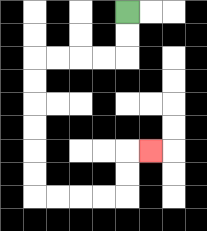{'start': '[5, 0]', 'end': '[6, 6]', 'path_directions': 'D,D,L,L,L,L,D,D,D,D,D,D,R,R,R,R,U,U,R', 'path_coordinates': '[[5, 0], [5, 1], [5, 2], [4, 2], [3, 2], [2, 2], [1, 2], [1, 3], [1, 4], [1, 5], [1, 6], [1, 7], [1, 8], [2, 8], [3, 8], [4, 8], [5, 8], [5, 7], [5, 6], [6, 6]]'}